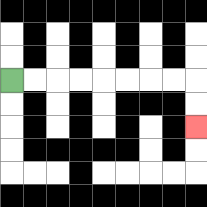{'start': '[0, 3]', 'end': '[8, 5]', 'path_directions': 'R,R,R,R,R,R,R,R,D,D', 'path_coordinates': '[[0, 3], [1, 3], [2, 3], [3, 3], [4, 3], [5, 3], [6, 3], [7, 3], [8, 3], [8, 4], [8, 5]]'}